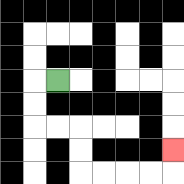{'start': '[2, 3]', 'end': '[7, 6]', 'path_directions': 'L,D,D,R,R,D,D,R,R,R,R,U', 'path_coordinates': '[[2, 3], [1, 3], [1, 4], [1, 5], [2, 5], [3, 5], [3, 6], [3, 7], [4, 7], [5, 7], [6, 7], [7, 7], [7, 6]]'}